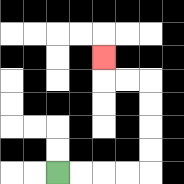{'start': '[2, 7]', 'end': '[4, 2]', 'path_directions': 'R,R,R,R,U,U,U,U,L,L,U', 'path_coordinates': '[[2, 7], [3, 7], [4, 7], [5, 7], [6, 7], [6, 6], [6, 5], [6, 4], [6, 3], [5, 3], [4, 3], [4, 2]]'}